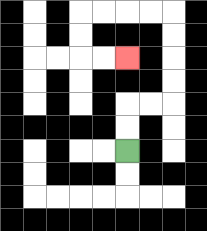{'start': '[5, 6]', 'end': '[5, 2]', 'path_directions': 'U,U,R,R,U,U,U,U,L,L,L,L,D,D,R,R', 'path_coordinates': '[[5, 6], [5, 5], [5, 4], [6, 4], [7, 4], [7, 3], [7, 2], [7, 1], [7, 0], [6, 0], [5, 0], [4, 0], [3, 0], [3, 1], [3, 2], [4, 2], [5, 2]]'}